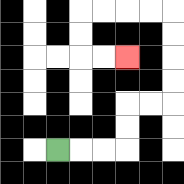{'start': '[2, 6]', 'end': '[5, 2]', 'path_directions': 'R,R,R,U,U,R,R,U,U,U,U,L,L,L,L,D,D,R,R', 'path_coordinates': '[[2, 6], [3, 6], [4, 6], [5, 6], [5, 5], [5, 4], [6, 4], [7, 4], [7, 3], [7, 2], [7, 1], [7, 0], [6, 0], [5, 0], [4, 0], [3, 0], [3, 1], [3, 2], [4, 2], [5, 2]]'}